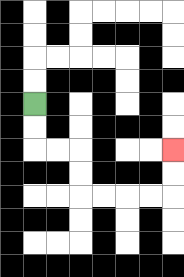{'start': '[1, 4]', 'end': '[7, 6]', 'path_directions': 'D,D,R,R,D,D,R,R,R,R,U,U', 'path_coordinates': '[[1, 4], [1, 5], [1, 6], [2, 6], [3, 6], [3, 7], [3, 8], [4, 8], [5, 8], [6, 8], [7, 8], [7, 7], [7, 6]]'}